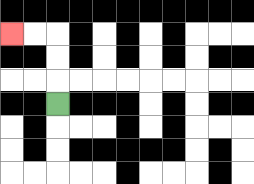{'start': '[2, 4]', 'end': '[0, 1]', 'path_directions': 'U,U,U,L,L', 'path_coordinates': '[[2, 4], [2, 3], [2, 2], [2, 1], [1, 1], [0, 1]]'}